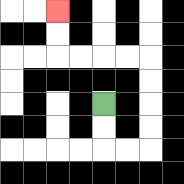{'start': '[4, 4]', 'end': '[2, 0]', 'path_directions': 'D,D,R,R,U,U,U,U,L,L,L,L,U,U', 'path_coordinates': '[[4, 4], [4, 5], [4, 6], [5, 6], [6, 6], [6, 5], [6, 4], [6, 3], [6, 2], [5, 2], [4, 2], [3, 2], [2, 2], [2, 1], [2, 0]]'}